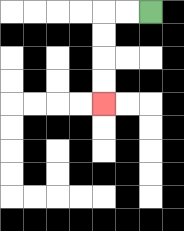{'start': '[6, 0]', 'end': '[4, 4]', 'path_directions': 'L,L,D,D,D,D', 'path_coordinates': '[[6, 0], [5, 0], [4, 0], [4, 1], [4, 2], [4, 3], [4, 4]]'}